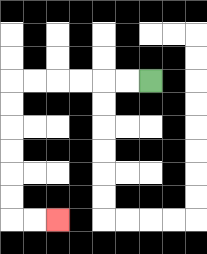{'start': '[6, 3]', 'end': '[2, 9]', 'path_directions': 'L,L,L,L,L,L,D,D,D,D,D,D,R,R', 'path_coordinates': '[[6, 3], [5, 3], [4, 3], [3, 3], [2, 3], [1, 3], [0, 3], [0, 4], [0, 5], [0, 6], [0, 7], [0, 8], [0, 9], [1, 9], [2, 9]]'}